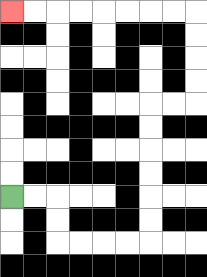{'start': '[0, 8]', 'end': '[0, 0]', 'path_directions': 'R,R,D,D,R,R,R,R,U,U,U,U,U,U,R,R,U,U,U,U,L,L,L,L,L,L,L,L', 'path_coordinates': '[[0, 8], [1, 8], [2, 8], [2, 9], [2, 10], [3, 10], [4, 10], [5, 10], [6, 10], [6, 9], [6, 8], [6, 7], [6, 6], [6, 5], [6, 4], [7, 4], [8, 4], [8, 3], [8, 2], [8, 1], [8, 0], [7, 0], [6, 0], [5, 0], [4, 0], [3, 0], [2, 0], [1, 0], [0, 0]]'}